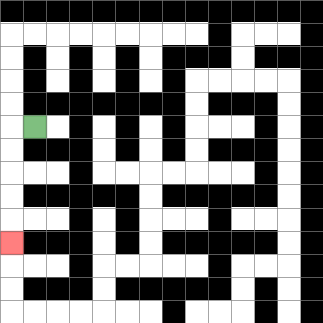{'start': '[1, 5]', 'end': '[0, 10]', 'path_directions': 'L,D,D,D,D,D', 'path_coordinates': '[[1, 5], [0, 5], [0, 6], [0, 7], [0, 8], [0, 9], [0, 10]]'}